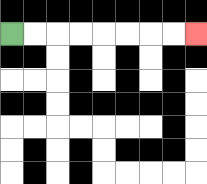{'start': '[0, 1]', 'end': '[8, 1]', 'path_directions': 'R,R,R,R,R,R,R,R', 'path_coordinates': '[[0, 1], [1, 1], [2, 1], [3, 1], [4, 1], [5, 1], [6, 1], [7, 1], [8, 1]]'}